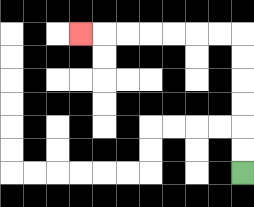{'start': '[10, 7]', 'end': '[3, 1]', 'path_directions': 'U,U,U,U,U,U,L,L,L,L,L,L,L', 'path_coordinates': '[[10, 7], [10, 6], [10, 5], [10, 4], [10, 3], [10, 2], [10, 1], [9, 1], [8, 1], [7, 1], [6, 1], [5, 1], [4, 1], [3, 1]]'}